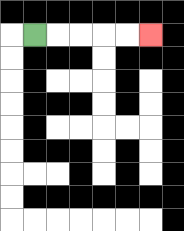{'start': '[1, 1]', 'end': '[6, 1]', 'path_directions': 'R,R,R,R,R', 'path_coordinates': '[[1, 1], [2, 1], [3, 1], [4, 1], [5, 1], [6, 1]]'}